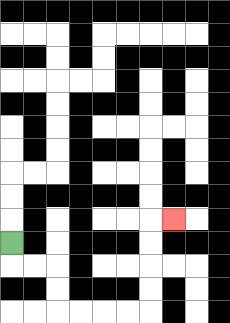{'start': '[0, 10]', 'end': '[7, 9]', 'path_directions': 'D,R,R,D,D,R,R,R,R,U,U,U,U,R', 'path_coordinates': '[[0, 10], [0, 11], [1, 11], [2, 11], [2, 12], [2, 13], [3, 13], [4, 13], [5, 13], [6, 13], [6, 12], [6, 11], [6, 10], [6, 9], [7, 9]]'}